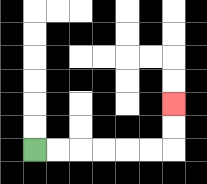{'start': '[1, 6]', 'end': '[7, 4]', 'path_directions': 'R,R,R,R,R,R,U,U', 'path_coordinates': '[[1, 6], [2, 6], [3, 6], [4, 6], [5, 6], [6, 6], [7, 6], [7, 5], [7, 4]]'}